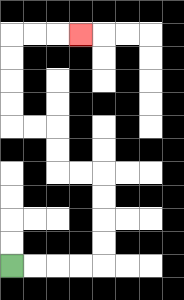{'start': '[0, 11]', 'end': '[3, 1]', 'path_directions': 'R,R,R,R,U,U,U,U,L,L,U,U,L,L,U,U,U,U,R,R,R', 'path_coordinates': '[[0, 11], [1, 11], [2, 11], [3, 11], [4, 11], [4, 10], [4, 9], [4, 8], [4, 7], [3, 7], [2, 7], [2, 6], [2, 5], [1, 5], [0, 5], [0, 4], [0, 3], [0, 2], [0, 1], [1, 1], [2, 1], [3, 1]]'}